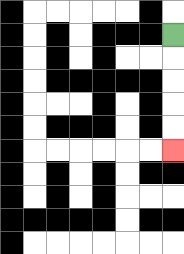{'start': '[7, 1]', 'end': '[7, 6]', 'path_directions': 'D,D,D,D,D', 'path_coordinates': '[[7, 1], [7, 2], [7, 3], [7, 4], [7, 5], [7, 6]]'}